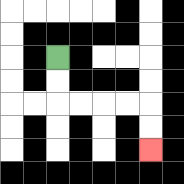{'start': '[2, 2]', 'end': '[6, 6]', 'path_directions': 'D,D,R,R,R,R,D,D', 'path_coordinates': '[[2, 2], [2, 3], [2, 4], [3, 4], [4, 4], [5, 4], [6, 4], [6, 5], [6, 6]]'}